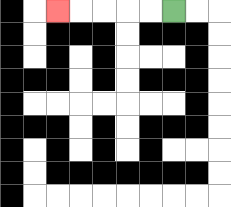{'start': '[7, 0]', 'end': '[2, 0]', 'path_directions': 'L,L,L,L,L', 'path_coordinates': '[[7, 0], [6, 0], [5, 0], [4, 0], [3, 0], [2, 0]]'}